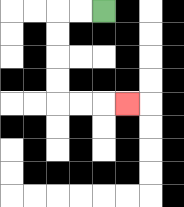{'start': '[4, 0]', 'end': '[5, 4]', 'path_directions': 'L,L,D,D,D,D,R,R,R', 'path_coordinates': '[[4, 0], [3, 0], [2, 0], [2, 1], [2, 2], [2, 3], [2, 4], [3, 4], [4, 4], [5, 4]]'}